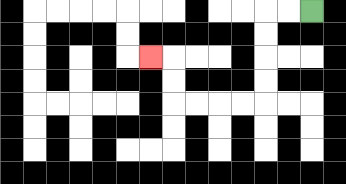{'start': '[13, 0]', 'end': '[6, 2]', 'path_directions': 'L,L,D,D,D,D,L,L,L,L,U,U,L', 'path_coordinates': '[[13, 0], [12, 0], [11, 0], [11, 1], [11, 2], [11, 3], [11, 4], [10, 4], [9, 4], [8, 4], [7, 4], [7, 3], [7, 2], [6, 2]]'}